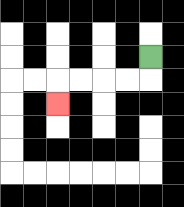{'start': '[6, 2]', 'end': '[2, 4]', 'path_directions': 'D,L,L,L,L,D', 'path_coordinates': '[[6, 2], [6, 3], [5, 3], [4, 3], [3, 3], [2, 3], [2, 4]]'}